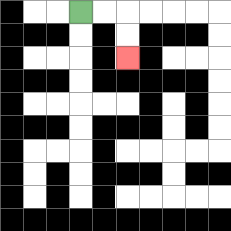{'start': '[3, 0]', 'end': '[5, 2]', 'path_directions': 'R,R,D,D', 'path_coordinates': '[[3, 0], [4, 0], [5, 0], [5, 1], [5, 2]]'}